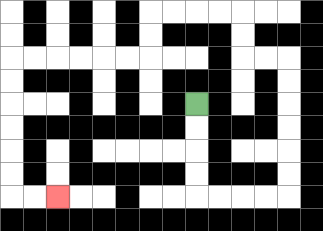{'start': '[8, 4]', 'end': '[2, 8]', 'path_directions': 'D,D,D,D,R,R,R,R,U,U,U,U,U,U,L,L,U,U,L,L,L,L,D,D,L,L,L,L,L,L,D,D,D,D,D,D,R,R', 'path_coordinates': '[[8, 4], [8, 5], [8, 6], [8, 7], [8, 8], [9, 8], [10, 8], [11, 8], [12, 8], [12, 7], [12, 6], [12, 5], [12, 4], [12, 3], [12, 2], [11, 2], [10, 2], [10, 1], [10, 0], [9, 0], [8, 0], [7, 0], [6, 0], [6, 1], [6, 2], [5, 2], [4, 2], [3, 2], [2, 2], [1, 2], [0, 2], [0, 3], [0, 4], [0, 5], [0, 6], [0, 7], [0, 8], [1, 8], [2, 8]]'}